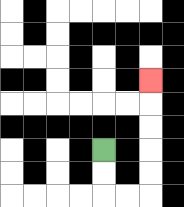{'start': '[4, 6]', 'end': '[6, 3]', 'path_directions': 'D,D,R,R,U,U,U,U,U', 'path_coordinates': '[[4, 6], [4, 7], [4, 8], [5, 8], [6, 8], [6, 7], [6, 6], [6, 5], [6, 4], [6, 3]]'}